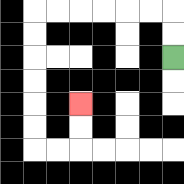{'start': '[7, 2]', 'end': '[3, 4]', 'path_directions': 'U,U,L,L,L,L,L,L,D,D,D,D,D,D,R,R,U,U', 'path_coordinates': '[[7, 2], [7, 1], [7, 0], [6, 0], [5, 0], [4, 0], [3, 0], [2, 0], [1, 0], [1, 1], [1, 2], [1, 3], [1, 4], [1, 5], [1, 6], [2, 6], [3, 6], [3, 5], [3, 4]]'}